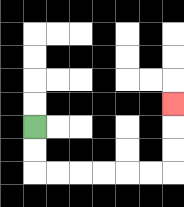{'start': '[1, 5]', 'end': '[7, 4]', 'path_directions': 'D,D,R,R,R,R,R,R,U,U,U', 'path_coordinates': '[[1, 5], [1, 6], [1, 7], [2, 7], [3, 7], [4, 7], [5, 7], [6, 7], [7, 7], [7, 6], [7, 5], [7, 4]]'}